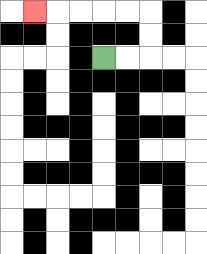{'start': '[4, 2]', 'end': '[1, 0]', 'path_directions': 'R,R,U,U,L,L,L,L,L', 'path_coordinates': '[[4, 2], [5, 2], [6, 2], [6, 1], [6, 0], [5, 0], [4, 0], [3, 0], [2, 0], [1, 0]]'}